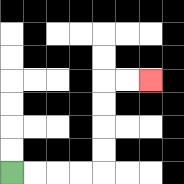{'start': '[0, 7]', 'end': '[6, 3]', 'path_directions': 'R,R,R,R,U,U,U,U,R,R', 'path_coordinates': '[[0, 7], [1, 7], [2, 7], [3, 7], [4, 7], [4, 6], [4, 5], [4, 4], [4, 3], [5, 3], [6, 3]]'}